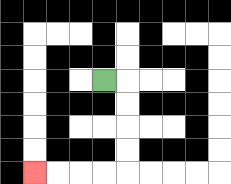{'start': '[4, 3]', 'end': '[1, 7]', 'path_directions': 'R,D,D,D,D,L,L,L,L', 'path_coordinates': '[[4, 3], [5, 3], [5, 4], [5, 5], [5, 6], [5, 7], [4, 7], [3, 7], [2, 7], [1, 7]]'}